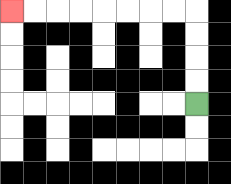{'start': '[8, 4]', 'end': '[0, 0]', 'path_directions': 'U,U,U,U,L,L,L,L,L,L,L,L', 'path_coordinates': '[[8, 4], [8, 3], [8, 2], [8, 1], [8, 0], [7, 0], [6, 0], [5, 0], [4, 0], [3, 0], [2, 0], [1, 0], [0, 0]]'}